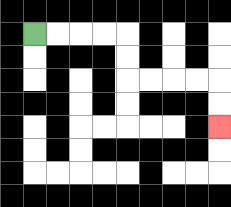{'start': '[1, 1]', 'end': '[9, 5]', 'path_directions': 'R,R,R,R,D,D,R,R,R,R,D,D', 'path_coordinates': '[[1, 1], [2, 1], [3, 1], [4, 1], [5, 1], [5, 2], [5, 3], [6, 3], [7, 3], [8, 3], [9, 3], [9, 4], [9, 5]]'}